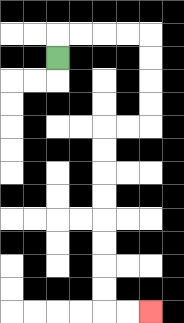{'start': '[2, 2]', 'end': '[6, 13]', 'path_directions': 'U,R,R,R,R,D,D,D,D,L,L,D,D,D,D,D,D,D,D,R,R', 'path_coordinates': '[[2, 2], [2, 1], [3, 1], [4, 1], [5, 1], [6, 1], [6, 2], [6, 3], [6, 4], [6, 5], [5, 5], [4, 5], [4, 6], [4, 7], [4, 8], [4, 9], [4, 10], [4, 11], [4, 12], [4, 13], [5, 13], [6, 13]]'}